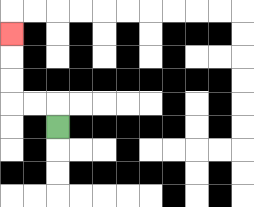{'start': '[2, 5]', 'end': '[0, 1]', 'path_directions': 'U,L,L,U,U,U', 'path_coordinates': '[[2, 5], [2, 4], [1, 4], [0, 4], [0, 3], [0, 2], [0, 1]]'}